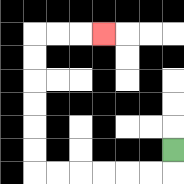{'start': '[7, 6]', 'end': '[4, 1]', 'path_directions': 'D,L,L,L,L,L,L,U,U,U,U,U,U,R,R,R', 'path_coordinates': '[[7, 6], [7, 7], [6, 7], [5, 7], [4, 7], [3, 7], [2, 7], [1, 7], [1, 6], [1, 5], [1, 4], [1, 3], [1, 2], [1, 1], [2, 1], [3, 1], [4, 1]]'}